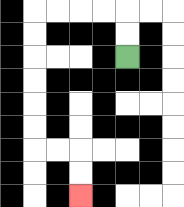{'start': '[5, 2]', 'end': '[3, 8]', 'path_directions': 'U,U,L,L,L,L,D,D,D,D,D,D,R,R,D,D', 'path_coordinates': '[[5, 2], [5, 1], [5, 0], [4, 0], [3, 0], [2, 0], [1, 0], [1, 1], [1, 2], [1, 3], [1, 4], [1, 5], [1, 6], [2, 6], [3, 6], [3, 7], [3, 8]]'}